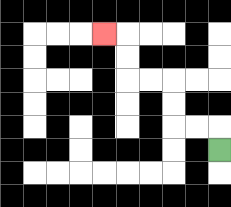{'start': '[9, 6]', 'end': '[4, 1]', 'path_directions': 'U,L,L,U,U,L,L,U,U,L', 'path_coordinates': '[[9, 6], [9, 5], [8, 5], [7, 5], [7, 4], [7, 3], [6, 3], [5, 3], [5, 2], [5, 1], [4, 1]]'}